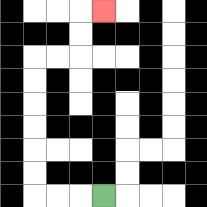{'start': '[4, 8]', 'end': '[4, 0]', 'path_directions': 'L,L,L,U,U,U,U,U,U,R,R,U,U,R', 'path_coordinates': '[[4, 8], [3, 8], [2, 8], [1, 8], [1, 7], [1, 6], [1, 5], [1, 4], [1, 3], [1, 2], [2, 2], [3, 2], [3, 1], [3, 0], [4, 0]]'}